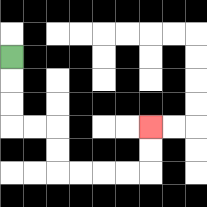{'start': '[0, 2]', 'end': '[6, 5]', 'path_directions': 'D,D,D,R,R,D,D,R,R,R,R,U,U', 'path_coordinates': '[[0, 2], [0, 3], [0, 4], [0, 5], [1, 5], [2, 5], [2, 6], [2, 7], [3, 7], [4, 7], [5, 7], [6, 7], [6, 6], [6, 5]]'}